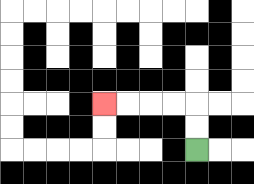{'start': '[8, 6]', 'end': '[4, 4]', 'path_directions': 'U,U,L,L,L,L', 'path_coordinates': '[[8, 6], [8, 5], [8, 4], [7, 4], [6, 4], [5, 4], [4, 4]]'}